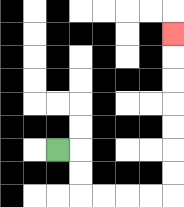{'start': '[2, 6]', 'end': '[7, 1]', 'path_directions': 'R,D,D,R,R,R,R,U,U,U,U,U,U,U', 'path_coordinates': '[[2, 6], [3, 6], [3, 7], [3, 8], [4, 8], [5, 8], [6, 8], [7, 8], [7, 7], [7, 6], [7, 5], [7, 4], [7, 3], [7, 2], [7, 1]]'}